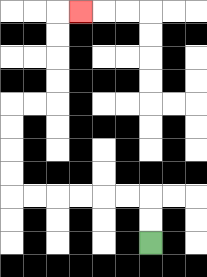{'start': '[6, 10]', 'end': '[3, 0]', 'path_directions': 'U,U,L,L,L,L,L,L,U,U,U,U,R,R,U,U,U,U,R', 'path_coordinates': '[[6, 10], [6, 9], [6, 8], [5, 8], [4, 8], [3, 8], [2, 8], [1, 8], [0, 8], [0, 7], [0, 6], [0, 5], [0, 4], [1, 4], [2, 4], [2, 3], [2, 2], [2, 1], [2, 0], [3, 0]]'}